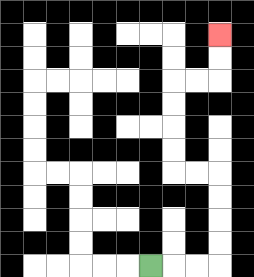{'start': '[6, 11]', 'end': '[9, 1]', 'path_directions': 'R,R,R,U,U,U,U,L,L,U,U,U,U,R,R,U,U', 'path_coordinates': '[[6, 11], [7, 11], [8, 11], [9, 11], [9, 10], [9, 9], [9, 8], [9, 7], [8, 7], [7, 7], [7, 6], [7, 5], [7, 4], [7, 3], [8, 3], [9, 3], [9, 2], [9, 1]]'}